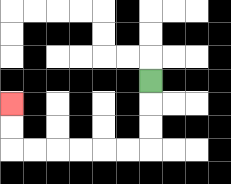{'start': '[6, 3]', 'end': '[0, 4]', 'path_directions': 'D,D,D,L,L,L,L,L,L,U,U', 'path_coordinates': '[[6, 3], [6, 4], [6, 5], [6, 6], [5, 6], [4, 6], [3, 6], [2, 6], [1, 6], [0, 6], [0, 5], [0, 4]]'}